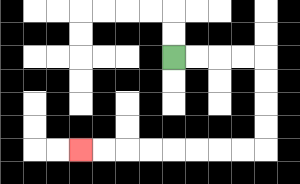{'start': '[7, 2]', 'end': '[3, 6]', 'path_directions': 'R,R,R,R,D,D,D,D,L,L,L,L,L,L,L,L', 'path_coordinates': '[[7, 2], [8, 2], [9, 2], [10, 2], [11, 2], [11, 3], [11, 4], [11, 5], [11, 6], [10, 6], [9, 6], [8, 6], [7, 6], [6, 6], [5, 6], [4, 6], [3, 6]]'}